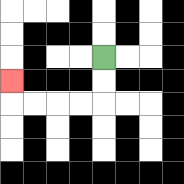{'start': '[4, 2]', 'end': '[0, 3]', 'path_directions': 'D,D,L,L,L,L,U', 'path_coordinates': '[[4, 2], [4, 3], [4, 4], [3, 4], [2, 4], [1, 4], [0, 4], [0, 3]]'}